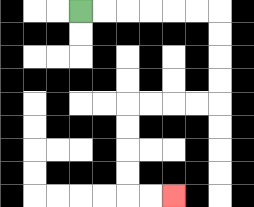{'start': '[3, 0]', 'end': '[7, 8]', 'path_directions': 'R,R,R,R,R,R,D,D,D,D,L,L,L,L,D,D,D,D,R,R', 'path_coordinates': '[[3, 0], [4, 0], [5, 0], [6, 0], [7, 0], [8, 0], [9, 0], [9, 1], [9, 2], [9, 3], [9, 4], [8, 4], [7, 4], [6, 4], [5, 4], [5, 5], [5, 6], [5, 7], [5, 8], [6, 8], [7, 8]]'}